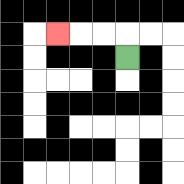{'start': '[5, 2]', 'end': '[2, 1]', 'path_directions': 'U,L,L,L', 'path_coordinates': '[[5, 2], [5, 1], [4, 1], [3, 1], [2, 1]]'}